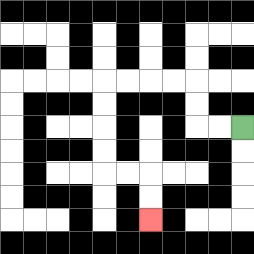{'start': '[10, 5]', 'end': '[6, 9]', 'path_directions': 'L,L,U,U,L,L,L,L,D,D,D,D,R,R,D,D', 'path_coordinates': '[[10, 5], [9, 5], [8, 5], [8, 4], [8, 3], [7, 3], [6, 3], [5, 3], [4, 3], [4, 4], [4, 5], [4, 6], [4, 7], [5, 7], [6, 7], [6, 8], [6, 9]]'}